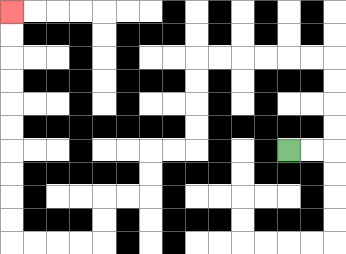{'start': '[12, 6]', 'end': '[0, 0]', 'path_directions': 'R,R,U,U,U,U,L,L,L,L,L,L,D,D,D,D,L,L,D,D,L,L,D,D,L,L,L,L,U,U,U,U,U,U,U,U,U,U', 'path_coordinates': '[[12, 6], [13, 6], [14, 6], [14, 5], [14, 4], [14, 3], [14, 2], [13, 2], [12, 2], [11, 2], [10, 2], [9, 2], [8, 2], [8, 3], [8, 4], [8, 5], [8, 6], [7, 6], [6, 6], [6, 7], [6, 8], [5, 8], [4, 8], [4, 9], [4, 10], [3, 10], [2, 10], [1, 10], [0, 10], [0, 9], [0, 8], [0, 7], [0, 6], [0, 5], [0, 4], [0, 3], [0, 2], [0, 1], [0, 0]]'}